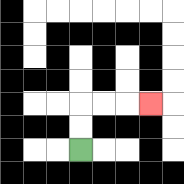{'start': '[3, 6]', 'end': '[6, 4]', 'path_directions': 'U,U,R,R,R', 'path_coordinates': '[[3, 6], [3, 5], [3, 4], [4, 4], [5, 4], [6, 4]]'}